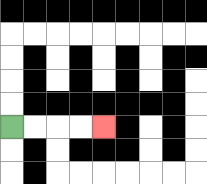{'start': '[0, 5]', 'end': '[4, 5]', 'path_directions': 'R,R,R,R', 'path_coordinates': '[[0, 5], [1, 5], [2, 5], [3, 5], [4, 5]]'}